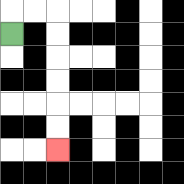{'start': '[0, 1]', 'end': '[2, 6]', 'path_directions': 'U,R,R,D,D,D,D,D,D', 'path_coordinates': '[[0, 1], [0, 0], [1, 0], [2, 0], [2, 1], [2, 2], [2, 3], [2, 4], [2, 5], [2, 6]]'}